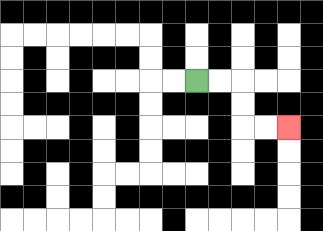{'start': '[8, 3]', 'end': '[12, 5]', 'path_directions': 'R,R,D,D,R,R', 'path_coordinates': '[[8, 3], [9, 3], [10, 3], [10, 4], [10, 5], [11, 5], [12, 5]]'}